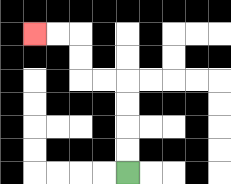{'start': '[5, 7]', 'end': '[1, 1]', 'path_directions': 'U,U,U,U,L,L,U,U,L,L', 'path_coordinates': '[[5, 7], [5, 6], [5, 5], [5, 4], [5, 3], [4, 3], [3, 3], [3, 2], [3, 1], [2, 1], [1, 1]]'}